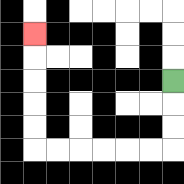{'start': '[7, 3]', 'end': '[1, 1]', 'path_directions': 'D,D,D,L,L,L,L,L,L,U,U,U,U,U', 'path_coordinates': '[[7, 3], [7, 4], [7, 5], [7, 6], [6, 6], [5, 6], [4, 6], [3, 6], [2, 6], [1, 6], [1, 5], [1, 4], [1, 3], [1, 2], [1, 1]]'}